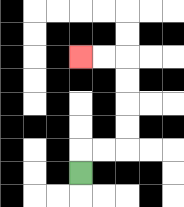{'start': '[3, 7]', 'end': '[3, 2]', 'path_directions': 'U,R,R,U,U,U,U,L,L', 'path_coordinates': '[[3, 7], [3, 6], [4, 6], [5, 6], [5, 5], [5, 4], [5, 3], [5, 2], [4, 2], [3, 2]]'}